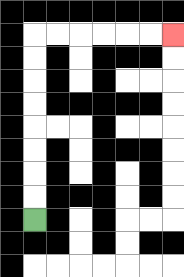{'start': '[1, 9]', 'end': '[7, 1]', 'path_directions': 'U,U,U,U,U,U,U,U,R,R,R,R,R,R', 'path_coordinates': '[[1, 9], [1, 8], [1, 7], [1, 6], [1, 5], [1, 4], [1, 3], [1, 2], [1, 1], [2, 1], [3, 1], [4, 1], [5, 1], [6, 1], [7, 1]]'}